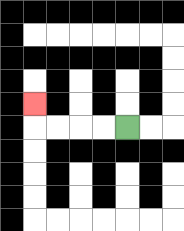{'start': '[5, 5]', 'end': '[1, 4]', 'path_directions': 'L,L,L,L,U', 'path_coordinates': '[[5, 5], [4, 5], [3, 5], [2, 5], [1, 5], [1, 4]]'}